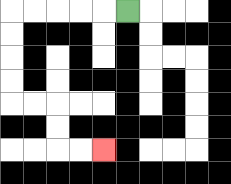{'start': '[5, 0]', 'end': '[4, 6]', 'path_directions': 'L,L,L,L,L,D,D,D,D,R,R,D,D,R,R', 'path_coordinates': '[[5, 0], [4, 0], [3, 0], [2, 0], [1, 0], [0, 0], [0, 1], [0, 2], [0, 3], [0, 4], [1, 4], [2, 4], [2, 5], [2, 6], [3, 6], [4, 6]]'}